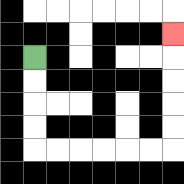{'start': '[1, 2]', 'end': '[7, 1]', 'path_directions': 'D,D,D,D,R,R,R,R,R,R,U,U,U,U,U', 'path_coordinates': '[[1, 2], [1, 3], [1, 4], [1, 5], [1, 6], [2, 6], [3, 6], [4, 6], [5, 6], [6, 6], [7, 6], [7, 5], [7, 4], [7, 3], [7, 2], [7, 1]]'}